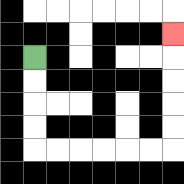{'start': '[1, 2]', 'end': '[7, 1]', 'path_directions': 'D,D,D,D,R,R,R,R,R,R,U,U,U,U,U', 'path_coordinates': '[[1, 2], [1, 3], [1, 4], [1, 5], [1, 6], [2, 6], [3, 6], [4, 6], [5, 6], [6, 6], [7, 6], [7, 5], [7, 4], [7, 3], [7, 2], [7, 1]]'}